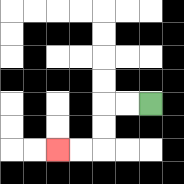{'start': '[6, 4]', 'end': '[2, 6]', 'path_directions': 'L,L,D,D,L,L', 'path_coordinates': '[[6, 4], [5, 4], [4, 4], [4, 5], [4, 6], [3, 6], [2, 6]]'}